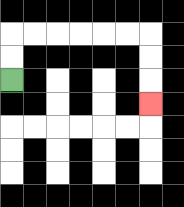{'start': '[0, 3]', 'end': '[6, 4]', 'path_directions': 'U,U,R,R,R,R,R,R,D,D,D', 'path_coordinates': '[[0, 3], [0, 2], [0, 1], [1, 1], [2, 1], [3, 1], [4, 1], [5, 1], [6, 1], [6, 2], [6, 3], [6, 4]]'}